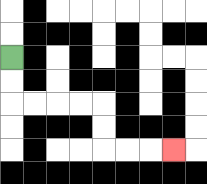{'start': '[0, 2]', 'end': '[7, 6]', 'path_directions': 'D,D,R,R,R,R,D,D,R,R,R', 'path_coordinates': '[[0, 2], [0, 3], [0, 4], [1, 4], [2, 4], [3, 4], [4, 4], [4, 5], [4, 6], [5, 6], [6, 6], [7, 6]]'}